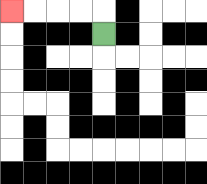{'start': '[4, 1]', 'end': '[0, 0]', 'path_directions': 'U,L,L,L,L', 'path_coordinates': '[[4, 1], [4, 0], [3, 0], [2, 0], [1, 0], [0, 0]]'}